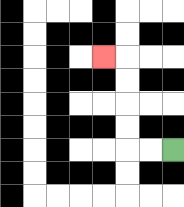{'start': '[7, 6]', 'end': '[4, 2]', 'path_directions': 'L,L,U,U,U,U,L', 'path_coordinates': '[[7, 6], [6, 6], [5, 6], [5, 5], [5, 4], [5, 3], [5, 2], [4, 2]]'}